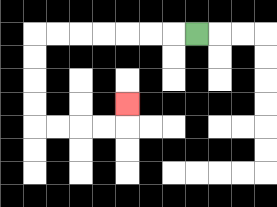{'start': '[8, 1]', 'end': '[5, 4]', 'path_directions': 'L,L,L,L,L,L,L,D,D,D,D,R,R,R,R,U', 'path_coordinates': '[[8, 1], [7, 1], [6, 1], [5, 1], [4, 1], [3, 1], [2, 1], [1, 1], [1, 2], [1, 3], [1, 4], [1, 5], [2, 5], [3, 5], [4, 5], [5, 5], [5, 4]]'}